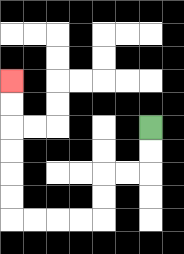{'start': '[6, 5]', 'end': '[0, 3]', 'path_directions': 'D,D,L,L,D,D,L,L,L,L,U,U,U,U,U,U', 'path_coordinates': '[[6, 5], [6, 6], [6, 7], [5, 7], [4, 7], [4, 8], [4, 9], [3, 9], [2, 9], [1, 9], [0, 9], [0, 8], [0, 7], [0, 6], [0, 5], [0, 4], [0, 3]]'}